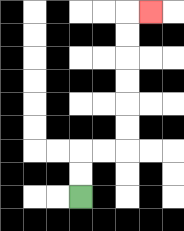{'start': '[3, 8]', 'end': '[6, 0]', 'path_directions': 'U,U,R,R,U,U,U,U,U,U,R', 'path_coordinates': '[[3, 8], [3, 7], [3, 6], [4, 6], [5, 6], [5, 5], [5, 4], [5, 3], [5, 2], [5, 1], [5, 0], [6, 0]]'}